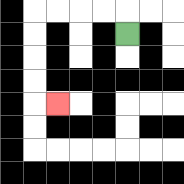{'start': '[5, 1]', 'end': '[2, 4]', 'path_directions': 'U,L,L,L,L,D,D,D,D,R', 'path_coordinates': '[[5, 1], [5, 0], [4, 0], [3, 0], [2, 0], [1, 0], [1, 1], [1, 2], [1, 3], [1, 4], [2, 4]]'}